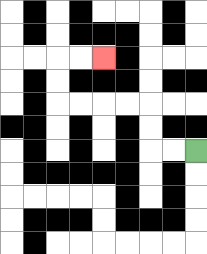{'start': '[8, 6]', 'end': '[4, 2]', 'path_directions': 'L,L,U,U,L,L,L,L,U,U,R,R', 'path_coordinates': '[[8, 6], [7, 6], [6, 6], [6, 5], [6, 4], [5, 4], [4, 4], [3, 4], [2, 4], [2, 3], [2, 2], [3, 2], [4, 2]]'}